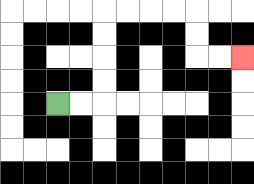{'start': '[2, 4]', 'end': '[10, 2]', 'path_directions': 'R,R,U,U,U,U,R,R,R,R,D,D,R,R', 'path_coordinates': '[[2, 4], [3, 4], [4, 4], [4, 3], [4, 2], [4, 1], [4, 0], [5, 0], [6, 0], [7, 0], [8, 0], [8, 1], [8, 2], [9, 2], [10, 2]]'}